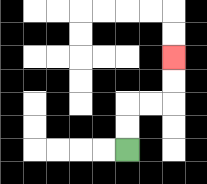{'start': '[5, 6]', 'end': '[7, 2]', 'path_directions': 'U,U,R,R,U,U', 'path_coordinates': '[[5, 6], [5, 5], [5, 4], [6, 4], [7, 4], [7, 3], [7, 2]]'}